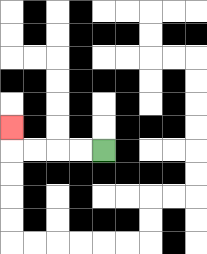{'start': '[4, 6]', 'end': '[0, 5]', 'path_directions': 'L,L,L,L,U', 'path_coordinates': '[[4, 6], [3, 6], [2, 6], [1, 6], [0, 6], [0, 5]]'}